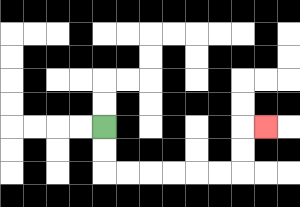{'start': '[4, 5]', 'end': '[11, 5]', 'path_directions': 'D,D,R,R,R,R,R,R,U,U,R', 'path_coordinates': '[[4, 5], [4, 6], [4, 7], [5, 7], [6, 7], [7, 7], [8, 7], [9, 7], [10, 7], [10, 6], [10, 5], [11, 5]]'}